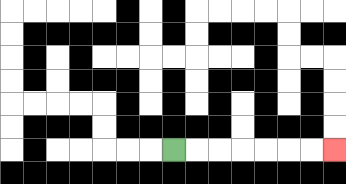{'start': '[7, 6]', 'end': '[14, 6]', 'path_directions': 'R,R,R,R,R,R,R', 'path_coordinates': '[[7, 6], [8, 6], [9, 6], [10, 6], [11, 6], [12, 6], [13, 6], [14, 6]]'}